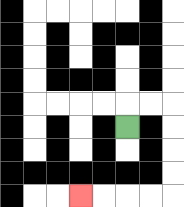{'start': '[5, 5]', 'end': '[3, 8]', 'path_directions': 'U,R,R,D,D,D,D,L,L,L,L', 'path_coordinates': '[[5, 5], [5, 4], [6, 4], [7, 4], [7, 5], [7, 6], [7, 7], [7, 8], [6, 8], [5, 8], [4, 8], [3, 8]]'}